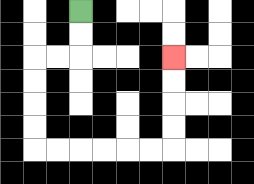{'start': '[3, 0]', 'end': '[7, 2]', 'path_directions': 'D,D,L,L,D,D,D,D,R,R,R,R,R,R,U,U,U,U', 'path_coordinates': '[[3, 0], [3, 1], [3, 2], [2, 2], [1, 2], [1, 3], [1, 4], [1, 5], [1, 6], [2, 6], [3, 6], [4, 6], [5, 6], [6, 6], [7, 6], [7, 5], [7, 4], [7, 3], [7, 2]]'}